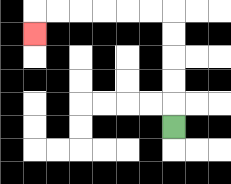{'start': '[7, 5]', 'end': '[1, 1]', 'path_directions': 'U,U,U,U,U,L,L,L,L,L,L,D', 'path_coordinates': '[[7, 5], [7, 4], [7, 3], [7, 2], [7, 1], [7, 0], [6, 0], [5, 0], [4, 0], [3, 0], [2, 0], [1, 0], [1, 1]]'}